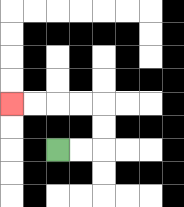{'start': '[2, 6]', 'end': '[0, 4]', 'path_directions': 'R,R,U,U,L,L,L,L', 'path_coordinates': '[[2, 6], [3, 6], [4, 6], [4, 5], [4, 4], [3, 4], [2, 4], [1, 4], [0, 4]]'}